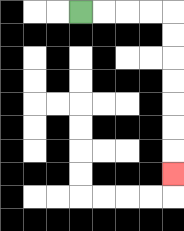{'start': '[3, 0]', 'end': '[7, 7]', 'path_directions': 'R,R,R,R,D,D,D,D,D,D,D', 'path_coordinates': '[[3, 0], [4, 0], [5, 0], [6, 0], [7, 0], [7, 1], [7, 2], [7, 3], [7, 4], [7, 5], [7, 6], [7, 7]]'}